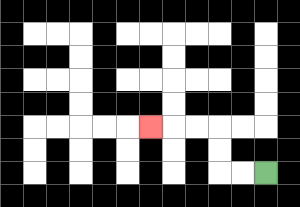{'start': '[11, 7]', 'end': '[6, 5]', 'path_directions': 'L,L,U,U,L,L,L', 'path_coordinates': '[[11, 7], [10, 7], [9, 7], [9, 6], [9, 5], [8, 5], [7, 5], [6, 5]]'}